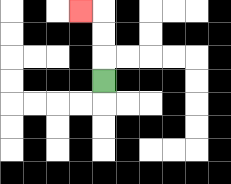{'start': '[4, 3]', 'end': '[3, 0]', 'path_directions': 'U,U,U,L', 'path_coordinates': '[[4, 3], [4, 2], [4, 1], [4, 0], [3, 0]]'}